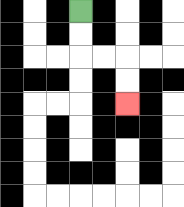{'start': '[3, 0]', 'end': '[5, 4]', 'path_directions': 'D,D,R,R,D,D', 'path_coordinates': '[[3, 0], [3, 1], [3, 2], [4, 2], [5, 2], [5, 3], [5, 4]]'}